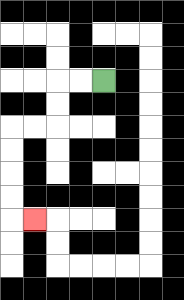{'start': '[4, 3]', 'end': '[1, 9]', 'path_directions': 'L,L,D,D,L,L,D,D,D,D,R', 'path_coordinates': '[[4, 3], [3, 3], [2, 3], [2, 4], [2, 5], [1, 5], [0, 5], [0, 6], [0, 7], [0, 8], [0, 9], [1, 9]]'}